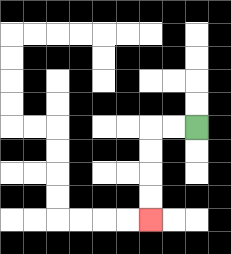{'start': '[8, 5]', 'end': '[6, 9]', 'path_directions': 'L,L,D,D,D,D', 'path_coordinates': '[[8, 5], [7, 5], [6, 5], [6, 6], [6, 7], [6, 8], [6, 9]]'}